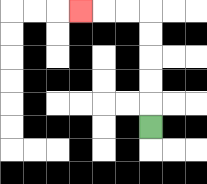{'start': '[6, 5]', 'end': '[3, 0]', 'path_directions': 'U,U,U,U,U,L,L,L', 'path_coordinates': '[[6, 5], [6, 4], [6, 3], [6, 2], [6, 1], [6, 0], [5, 0], [4, 0], [3, 0]]'}